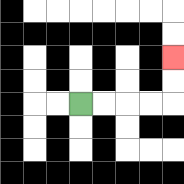{'start': '[3, 4]', 'end': '[7, 2]', 'path_directions': 'R,R,R,R,U,U', 'path_coordinates': '[[3, 4], [4, 4], [5, 4], [6, 4], [7, 4], [7, 3], [7, 2]]'}